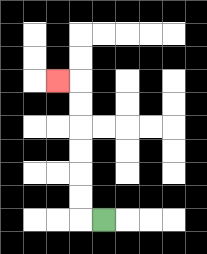{'start': '[4, 9]', 'end': '[2, 3]', 'path_directions': 'L,U,U,U,U,U,U,L', 'path_coordinates': '[[4, 9], [3, 9], [3, 8], [3, 7], [3, 6], [3, 5], [3, 4], [3, 3], [2, 3]]'}